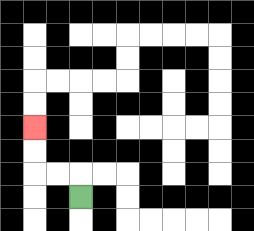{'start': '[3, 8]', 'end': '[1, 5]', 'path_directions': 'U,L,L,U,U', 'path_coordinates': '[[3, 8], [3, 7], [2, 7], [1, 7], [1, 6], [1, 5]]'}